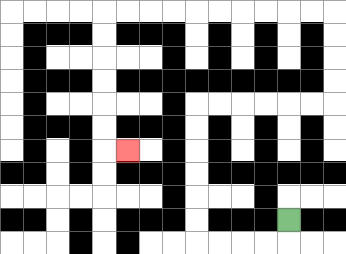{'start': '[12, 9]', 'end': '[5, 6]', 'path_directions': 'D,L,L,L,L,U,U,U,U,U,U,R,R,R,R,R,R,U,U,U,U,L,L,L,L,L,L,L,L,L,L,D,D,D,D,D,D,R', 'path_coordinates': '[[12, 9], [12, 10], [11, 10], [10, 10], [9, 10], [8, 10], [8, 9], [8, 8], [8, 7], [8, 6], [8, 5], [8, 4], [9, 4], [10, 4], [11, 4], [12, 4], [13, 4], [14, 4], [14, 3], [14, 2], [14, 1], [14, 0], [13, 0], [12, 0], [11, 0], [10, 0], [9, 0], [8, 0], [7, 0], [6, 0], [5, 0], [4, 0], [4, 1], [4, 2], [4, 3], [4, 4], [4, 5], [4, 6], [5, 6]]'}